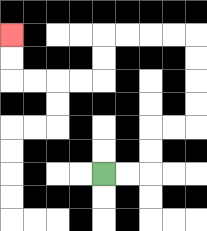{'start': '[4, 7]', 'end': '[0, 1]', 'path_directions': 'R,R,U,U,R,R,U,U,U,U,L,L,L,L,D,D,L,L,L,L,U,U', 'path_coordinates': '[[4, 7], [5, 7], [6, 7], [6, 6], [6, 5], [7, 5], [8, 5], [8, 4], [8, 3], [8, 2], [8, 1], [7, 1], [6, 1], [5, 1], [4, 1], [4, 2], [4, 3], [3, 3], [2, 3], [1, 3], [0, 3], [0, 2], [0, 1]]'}